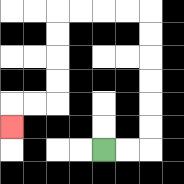{'start': '[4, 6]', 'end': '[0, 5]', 'path_directions': 'R,R,U,U,U,U,U,U,L,L,L,L,D,D,D,D,L,L,D', 'path_coordinates': '[[4, 6], [5, 6], [6, 6], [6, 5], [6, 4], [6, 3], [6, 2], [6, 1], [6, 0], [5, 0], [4, 0], [3, 0], [2, 0], [2, 1], [2, 2], [2, 3], [2, 4], [1, 4], [0, 4], [0, 5]]'}